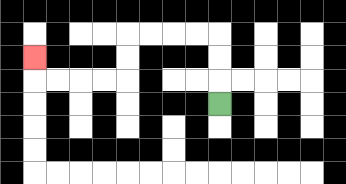{'start': '[9, 4]', 'end': '[1, 2]', 'path_directions': 'U,U,U,L,L,L,L,D,D,L,L,L,L,U', 'path_coordinates': '[[9, 4], [9, 3], [9, 2], [9, 1], [8, 1], [7, 1], [6, 1], [5, 1], [5, 2], [5, 3], [4, 3], [3, 3], [2, 3], [1, 3], [1, 2]]'}